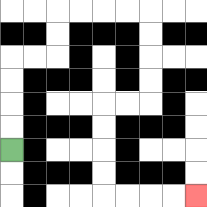{'start': '[0, 6]', 'end': '[8, 8]', 'path_directions': 'U,U,U,U,R,R,U,U,R,R,R,R,D,D,D,D,L,L,D,D,D,D,R,R,R,R', 'path_coordinates': '[[0, 6], [0, 5], [0, 4], [0, 3], [0, 2], [1, 2], [2, 2], [2, 1], [2, 0], [3, 0], [4, 0], [5, 0], [6, 0], [6, 1], [6, 2], [6, 3], [6, 4], [5, 4], [4, 4], [4, 5], [4, 6], [4, 7], [4, 8], [5, 8], [6, 8], [7, 8], [8, 8]]'}